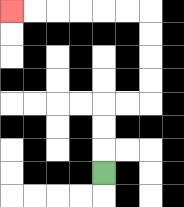{'start': '[4, 7]', 'end': '[0, 0]', 'path_directions': 'U,U,U,R,R,U,U,U,U,L,L,L,L,L,L', 'path_coordinates': '[[4, 7], [4, 6], [4, 5], [4, 4], [5, 4], [6, 4], [6, 3], [6, 2], [6, 1], [6, 0], [5, 0], [4, 0], [3, 0], [2, 0], [1, 0], [0, 0]]'}